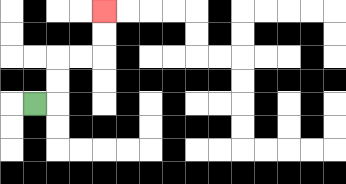{'start': '[1, 4]', 'end': '[4, 0]', 'path_directions': 'R,U,U,R,R,U,U', 'path_coordinates': '[[1, 4], [2, 4], [2, 3], [2, 2], [3, 2], [4, 2], [4, 1], [4, 0]]'}